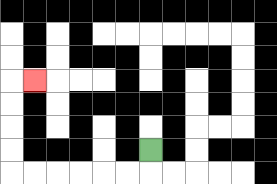{'start': '[6, 6]', 'end': '[1, 3]', 'path_directions': 'D,L,L,L,L,L,L,U,U,U,U,R', 'path_coordinates': '[[6, 6], [6, 7], [5, 7], [4, 7], [3, 7], [2, 7], [1, 7], [0, 7], [0, 6], [0, 5], [0, 4], [0, 3], [1, 3]]'}